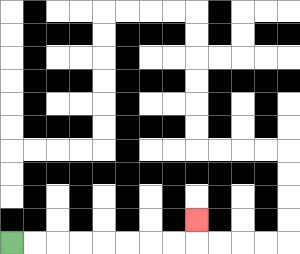{'start': '[0, 10]', 'end': '[8, 9]', 'path_directions': 'R,R,R,R,R,R,R,R,U', 'path_coordinates': '[[0, 10], [1, 10], [2, 10], [3, 10], [4, 10], [5, 10], [6, 10], [7, 10], [8, 10], [8, 9]]'}